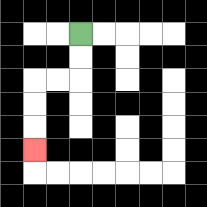{'start': '[3, 1]', 'end': '[1, 6]', 'path_directions': 'D,D,L,L,D,D,D', 'path_coordinates': '[[3, 1], [3, 2], [3, 3], [2, 3], [1, 3], [1, 4], [1, 5], [1, 6]]'}